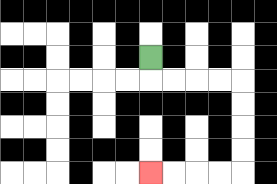{'start': '[6, 2]', 'end': '[6, 7]', 'path_directions': 'D,R,R,R,R,D,D,D,D,L,L,L,L', 'path_coordinates': '[[6, 2], [6, 3], [7, 3], [8, 3], [9, 3], [10, 3], [10, 4], [10, 5], [10, 6], [10, 7], [9, 7], [8, 7], [7, 7], [6, 7]]'}